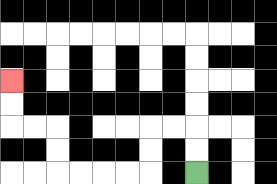{'start': '[8, 7]', 'end': '[0, 3]', 'path_directions': 'U,U,L,L,D,D,L,L,L,L,U,U,L,L,U,U', 'path_coordinates': '[[8, 7], [8, 6], [8, 5], [7, 5], [6, 5], [6, 6], [6, 7], [5, 7], [4, 7], [3, 7], [2, 7], [2, 6], [2, 5], [1, 5], [0, 5], [0, 4], [0, 3]]'}